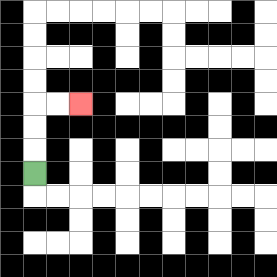{'start': '[1, 7]', 'end': '[3, 4]', 'path_directions': 'U,U,U,R,R', 'path_coordinates': '[[1, 7], [1, 6], [1, 5], [1, 4], [2, 4], [3, 4]]'}